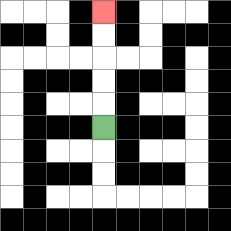{'start': '[4, 5]', 'end': '[4, 0]', 'path_directions': 'U,U,U,U,U', 'path_coordinates': '[[4, 5], [4, 4], [4, 3], [4, 2], [4, 1], [4, 0]]'}